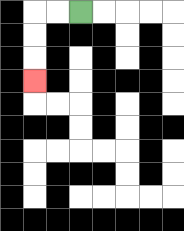{'start': '[3, 0]', 'end': '[1, 3]', 'path_directions': 'L,L,D,D,D', 'path_coordinates': '[[3, 0], [2, 0], [1, 0], [1, 1], [1, 2], [1, 3]]'}